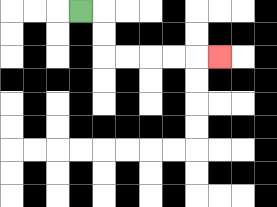{'start': '[3, 0]', 'end': '[9, 2]', 'path_directions': 'R,D,D,R,R,R,R,R', 'path_coordinates': '[[3, 0], [4, 0], [4, 1], [4, 2], [5, 2], [6, 2], [7, 2], [8, 2], [9, 2]]'}